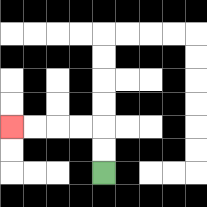{'start': '[4, 7]', 'end': '[0, 5]', 'path_directions': 'U,U,L,L,L,L', 'path_coordinates': '[[4, 7], [4, 6], [4, 5], [3, 5], [2, 5], [1, 5], [0, 5]]'}